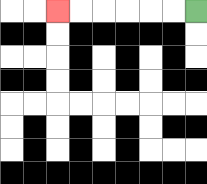{'start': '[8, 0]', 'end': '[2, 0]', 'path_directions': 'L,L,L,L,L,L', 'path_coordinates': '[[8, 0], [7, 0], [6, 0], [5, 0], [4, 0], [3, 0], [2, 0]]'}